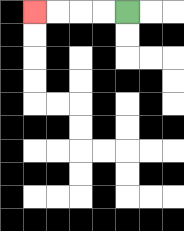{'start': '[5, 0]', 'end': '[1, 0]', 'path_directions': 'L,L,L,L', 'path_coordinates': '[[5, 0], [4, 0], [3, 0], [2, 0], [1, 0]]'}